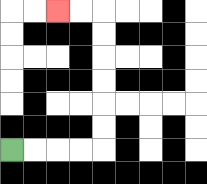{'start': '[0, 6]', 'end': '[2, 0]', 'path_directions': 'R,R,R,R,U,U,U,U,U,U,L,L', 'path_coordinates': '[[0, 6], [1, 6], [2, 6], [3, 6], [4, 6], [4, 5], [4, 4], [4, 3], [4, 2], [4, 1], [4, 0], [3, 0], [2, 0]]'}